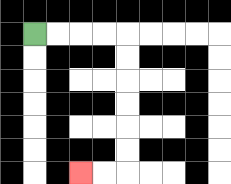{'start': '[1, 1]', 'end': '[3, 7]', 'path_directions': 'R,R,R,R,D,D,D,D,D,D,L,L', 'path_coordinates': '[[1, 1], [2, 1], [3, 1], [4, 1], [5, 1], [5, 2], [5, 3], [5, 4], [5, 5], [5, 6], [5, 7], [4, 7], [3, 7]]'}